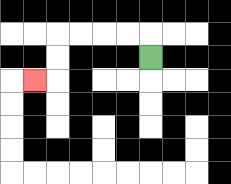{'start': '[6, 2]', 'end': '[1, 3]', 'path_directions': 'U,L,L,L,L,D,D,L', 'path_coordinates': '[[6, 2], [6, 1], [5, 1], [4, 1], [3, 1], [2, 1], [2, 2], [2, 3], [1, 3]]'}